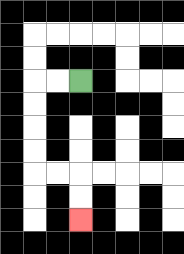{'start': '[3, 3]', 'end': '[3, 9]', 'path_directions': 'L,L,D,D,D,D,R,R,D,D', 'path_coordinates': '[[3, 3], [2, 3], [1, 3], [1, 4], [1, 5], [1, 6], [1, 7], [2, 7], [3, 7], [3, 8], [3, 9]]'}